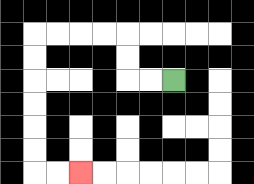{'start': '[7, 3]', 'end': '[3, 7]', 'path_directions': 'L,L,U,U,L,L,L,L,D,D,D,D,D,D,R,R', 'path_coordinates': '[[7, 3], [6, 3], [5, 3], [5, 2], [5, 1], [4, 1], [3, 1], [2, 1], [1, 1], [1, 2], [1, 3], [1, 4], [1, 5], [1, 6], [1, 7], [2, 7], [3, 7]]'}